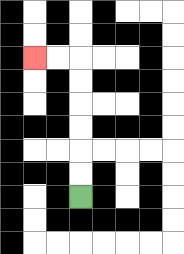{'start': '[3, 8]', 'end': '[1, 2]', 'path_directions': 'U,U,U,U,U,U,L,L', 'path_coordinates': '[[3, 8], [3, 7], [3, 6], [3, 5], [3, 4], [3, 3], [3, 2], [2, 2], [1, 2]]'}